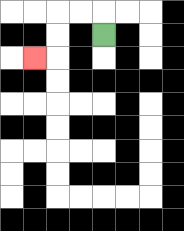{'start': '[4, 1]', 'end': '[1, 2]', 'path_directions': 'U,L,L,D,D,L', 'path_coordinates': '[[4, 1], [4, 0], [3, 0], [2, 0], [2, 1], [2, 2], [1, 2]]'}